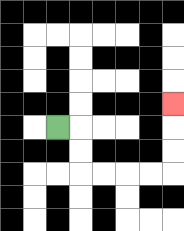{'start': '[2, 5]', 'end': '[7, 4]', 'path_directions': 'R,D,D,R,R,R,R,U,U,U', 'path_coordinates': '[[2, 5], [3, 5], [3, 6], [3, 7], [4, 7], [5, 7], [6, 7], [7, 7], [7, 6], [7, 5], [7, 4]]'}